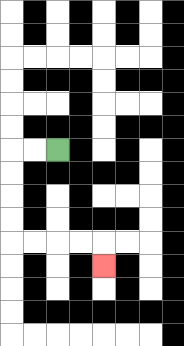{'start': '[2, 6]', 'end': '[4, 11]', 'path_directions': 'L,L,D,D,D,D,R,R,R,R,D', 'path_coordinates': '[[2, 6], [1, 6], [0, 6], [0, 7], [0, 8], [0, 9], [0, 10], [1, 10], [2, 10], [3, 10], [4, 10], [4, 11]]'}